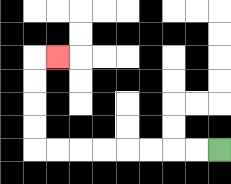{'start': '[9, 6]', 'end': '[2, 2]', 'path_directions': 'L,L,L,L,L,L,L,L,U,U,U,U,R', 'path_coordinates': '[[9, 6], [8, 6], [7, 6], [6, 6], [5, 6], [4, 6], [3, 6], [2, 6], [1, 6], [1, 5], [1, 4], [1, 3], [1, 2], [2, 2]]'}